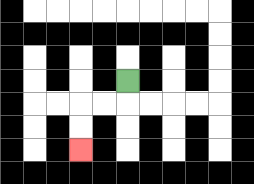{'start': '[5, 3]', 'end': '[3, 6]', 'path_directions': 'D,L,L,D,D', 'path_coordinates': '[[5, 3], [5, 4], [4, 4], [3, 4], [3, 5], [3, 6]]'}